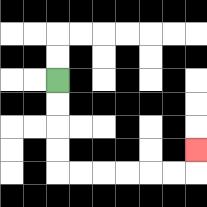{'start': '[2, 3]', 'end': '[8, 6]', 'path_directions': 'D,D,D,D,R,R,R,R,R,R,U', 'path_coordinates': '[[2, 3], [2, 4], [2, 5], [2, 6], [2, 7], [3, 7], [4, 7], [5, 7], [6, 7], [7, 7], [8, 7], [8, 6]]'}